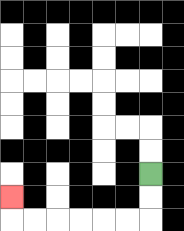{'start': '[6, 7]', 'end': '[0, 8]', 'path_directions': 'D,D,L,L,L,L,L,L,U', 'path_coordinates': '[[6, 7], [6, 8], [6, 9], [5, 9], [4, 9], [3, 9], [2, 9], [1, 9], [0, 9], [0, 8]]'}